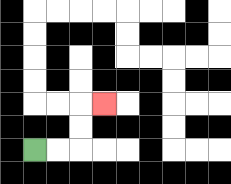{'start': '[1, 6]', 'end': '[4, 4]', 'path_directions': 'R,R,U,U,R', 'path_coordinates': '[[1, 6], [2, 6], [3, 6], [3, 5], [3, 4], [4, 4]]'}